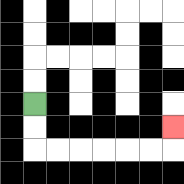{'start': '[1, 4]', 'end': '[7, 5]', 'path_directions': 'D,D,R,R,R,R,R,R,U', 'path_coordinates': '[[1, 4], [1, 5], [1, 6], [2, 6], [3, 6], [4, 6], [5, 6], [6, 6], [7, 6], [7, 5]]'}